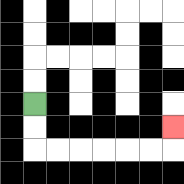{'start': '[1, 4]', 'end': '[7, 5]', 'path_directions': 'D,D,R,R,R,R,R,R,U', 'path_coordinates': '[[1, 4], [1, 5], [1, 6], [2, 6], [3, 6], [4, 6], [5, 6], [6, 6], [7, 6], [7, 5]]'}